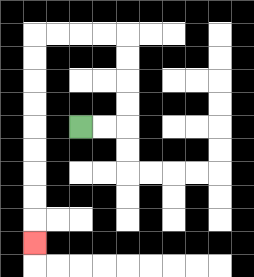{'start': '[3, 5]', 'end': '[1, 10]', 'path_directions': 'R,R,U,U,U,U,L,L,L,L,D,D,D,D,D,D,D,D,D', 'path_coordinates': '[[3, 5], [4, 5], [5, 5], [5, 4], [5, 3], [5, 2], [5, 1], [4, 1], [3, 1], [2, 1], [1, 1], [1, 2], [1, 3], [1, 4], [1, 5], [1, 6], [1, 7], [1, 8], [1, 9], [1, 10]]'}